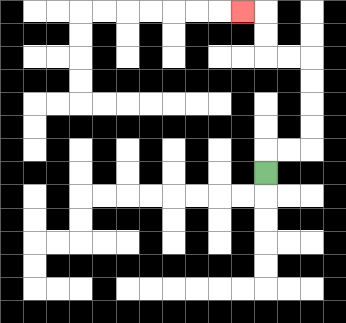{'start': '[11, 7]', 'end': '[10, 0]', 'path_directions': 'U,R,R,U,U,U,U,L,L,U,U,L', 'path_coordinates': '[[11, 7], [11, 6], [12, 6], [13, 6], [13, 5], [13, 4], [13, 3], [13, 2], [12, 2], [11, 2], [11, 1], [11, 0], [10, 0]]'}